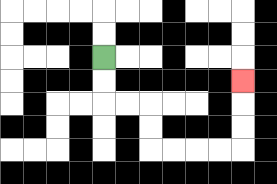{'start': '[4, 2]', 'end': '[10, 3]', 'path_directions': 'D,D,R,R,D,D,R,R,R,R,U,U,U', 'path_coordinates': '[[4, 2], [4, 3], [4, 4], [5, 4], [6, 4], [6, 5], [6, 6], [7, 6], [8, 6], [9, 6], [10, 6], [10, 5], [10, 4], [10, 3]]'}